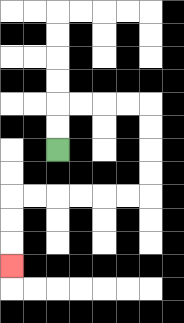{'start': '[2, 6]', 'end': '[0, 11]', 'path_directions': 'U,U,R,R,R,R,D,D,D,D,L,L,L,L,L,L,D,D,D', 'path_coordinates': '[[2, 6], [2, 5], [2, 4], [3, 4], [4, 4], [5, 4], [6, 4], [6, 5], [6, 6], [6, 7], [6, 8], [5, 8], [4, 8], [3, 8], [2, 8], [1, 8], [0, 8], [0, 9], [0, 10], [0, 11]]'}